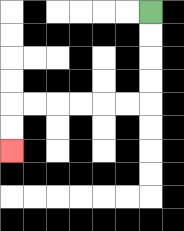{'start': '[6, 0]', 'end': '[0, 6]', 'path_directions': 'D,D,D,D,L,L,L,L,L,L,D,D', 'path_coordinates': '[[6, 0], [6, 1], [6, 2], [6, 3], [6, 4], [5, 4], [4, 4], [3, 4], [2, 4], [1, 4], [0, 4], [0, 5], [0, 6]]'}